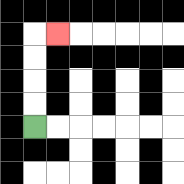{'start': '[1, 5]', 'end': '[2, 1]', 'path_directions': 'U,U,U,U,R', 'path_coordinates': '[[1, 5], [1, 4], [1, 3], [1, 2], [1, 1], [2, 1]]'}